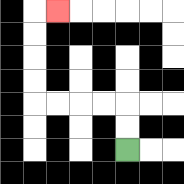{'start': '[5, 6]', 'end': '[2, 0]', 'path_directions': 'U,U,L,L,L,L,U,U,U,U,R', 'path_coordinates': '[[5, 6], [5, 5], [5, 4], [4, 4], [3, 4], [2, 4], [1, 4], [1, 3], [1, 2], [1, 1], [1, 0], [2, 0]]'}